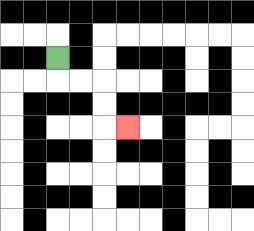{'start': '[2, 2]', 'end': '[5, 5]', 'path_directions': 'D,R,R,D,D,R', 'path_coordinates': '[[2, 2], [2, 3], [3, 3], [4, 3], [4, 4], [4, 5], [5, 5]]'}